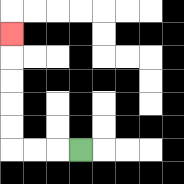{'start': '[3, 6]', 'end': '[0, 1]', 'path_directions': 'L,L,L,U,U,U,U,U', 'path_coordinates': '[[3, 6], [2, 6], [1, 6], [0, 6], [0, 5], [0, 4], [0, 3], [0, 2], [0, 1]]'}